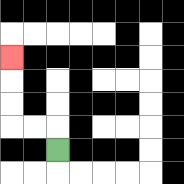{'start': '[2, 6]', 'end': '[0, 2]', 'path_directions': 'U,L,L,U,U,U', 'path_coordinates': '[[2, 6], [2, 5], [1, 5], [0, 5], [0, 4], [0, 3], [0, 2]]'}